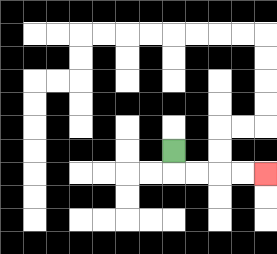{'start': '[7, 6]', 'end': '[11, 7]', 'path_directions': 'D,R,R,R,R', 'path_coordinates': '[[7, 6], [7, 7], [8, 7], [9, 7], [10, 7], [11, 7]]'}